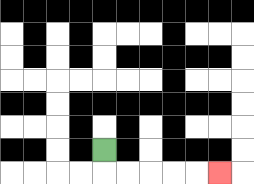{'start': '[4, 6]', 'end': '[9, 7]', 'path_directions': 'D,R,R,R,R,R', 'path_coordinates': '[[4, 6], [4, 7], [5, 7], [6, 7], [7, 7], [8, 7], [9, 7]]'}